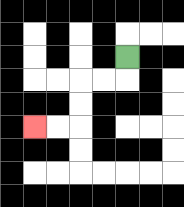{'start': '[5, 2]', 'end': '[1, 5]', 'path_directions': 'D,L,L,D,D,L,L', 'path_coordinates': '[[5, 2], [5, 3], [4, 3], [3, 3], [3, 4], [3, 5], [2, 5], [1, 5]]'}